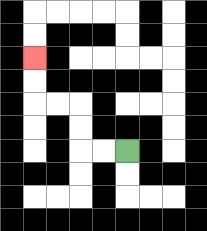{'start': '[5, 6]', 'end': '[1, 2]', 'path_directions': 'L,L,U,U,L,L,U,U', 'path_coordinates': '[[5, 6], [4, 6], [3, 6], [3, 5], [3, 4], [2, 4], [1, 4], [1, 3], [1, 2]]'}